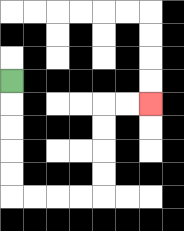{'start': '[0, 3]', 'end': '[6, 4]', 'path_directions': 'D,D,D,D,D,R,R,R,R,U,U,U,U,R,R', 'path_coordinates': '[[0, 3], [0, 4], [0, 5], [0, 6], [0, 7], [0, 8], [1, 8], [2, 8], [3, 8], [4, 8], [4, 7], [4, 6], [4, 5], [4, 4], [5, 4], [6, 4]]'}